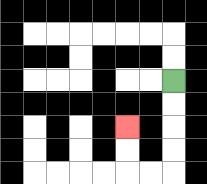{'start': '[7, 3]', 'end': '[5, 5]', 'path_directions': 'D,D,D,D,L,L,U,U', 'path_coordinates': '[[7, 3], [7, 4], [7, 5], [7, 6], [7, 7], [6, 7], [5, 7], [5, 6], [5, 5]]'}